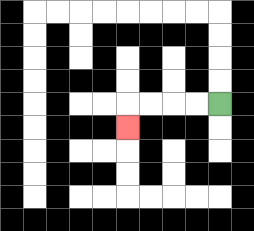{'start': '[9, 4]', 'end': '[5, 5]', 'path_directions': 'L,L,L,L,D', 'path_coordinates': '[[9, 4], [8, 4], [7, 4], [6, 4], [5, 4], [5, 5]]'}